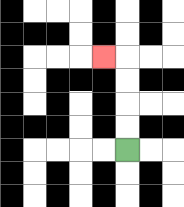{'start': '[5, 6]', 'end': '[4, 2]', 'path_directions': 'U,U,U,U,L', 'path_coordinates': '[[5, 6], [5, 5], [5, 4], [5, 3], [5, 2], [4, 2]]'}